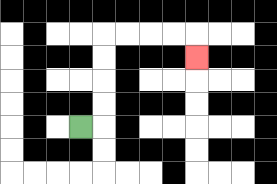{'start': '[3, 5]', 'end': '[8, 2]', 'path_directions': 'R,U,U,U,U,R,R,R,R,D', 'path_coordinates': '[[3, 5], [4, 5], [4, 4], [4, 3], [4, 2], [4, 1], [5, 1], [6, 1], [7, 1], [8, 1], [8, 2]]'}